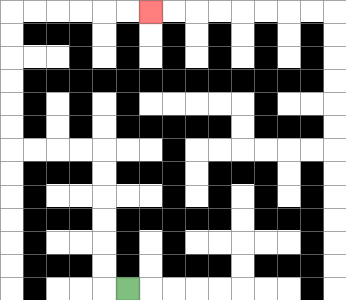{'start': '[5, 12]', 'end': '[6, 0]', 'path_directions': 'L,U,U,U,U,U,U,L,L,L,L,U,U,U,U,U,U,R,R,R,R,R,R', 'path_coordinates': '[[5, 12], [4, 12], [4, 11], [4, 10], [4, 9], [4, 8], [4, 7], [4, 6], [3, 6], [2, 6], [1, 6], [0, 6], [0, 5], [0, 4], [0, 3], [0, 2], [0, 1], [0, 0], [1, 0], [2, 0], [3, 0], [4, 0], [5, 0], [6, 0]]'}